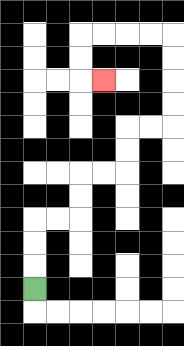{'start': '[1, 12]', 'end': '[4, 3]', 'path_directions': 'U,U,U,R,R,U,U,R,R,U,U,R,R,U,U,U,U,L,L,L,L,D,D,R', 'path_coordinates': '[[1, 12], [1, 11], [1, 10], [1, 9], [2, 9], [3, 9], [3, 8], [3, 7], [4, 7], [5, 7], [5, 6], [5, 5], [6, 5], [7, 5], [7, 4], [7, 3], [7, 2], [7, 1], [6, 1], [5, 1], [4, 1], [3, 1], [3, 2], [3, 3], [4, 3]]'}